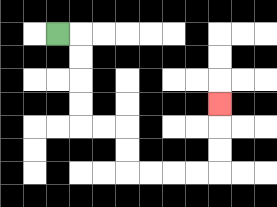{'start': '[2, 1]', 'end': '[9, 4]', 'path_directions': 'R,D,D,D,D,R,R,D,D,R,R,R,R,U,U,U', 'path_coordinates': '[[2, 1], [3, 1], [3, 2], [3, 3], [3, 4], [3, 5], [4, 5], [5, 5], [5, 6], [5, 7], [6, 7], [7, 7], [8, 7], [9, 7], [9, 6], [9, 5], [9, 4]]'}